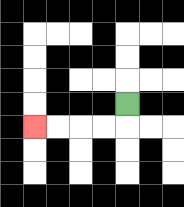{'start': '[5, 4]', 'end': '[1, 5]', 'path_directions': 'D,L,L,L,L', 'path_coordinates': '[[5, 4], [5, 5], [4, 5], [3, 5], [2, 5], [1, 5]]'}